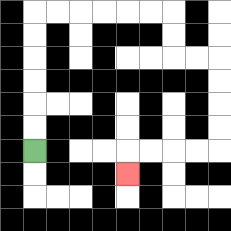{'start': '[1, 6]', 'end': '[5, 7]', 'path_directions': 'U,U,U,U,U,U,R,R,R,R,R,R,D,D,R,R,D,D,D,D,L,L,L,L,D', 'path_coordinates': '[[1, 6], [1, 5], [1, 4], [1, 3], [1, 2], [1, 1], [1, 0], [2, 0], [3, 0], [4, 0], [5, 0], [6, 0], [7, 0], [7, 1], [7, 2], [8, 2], [9, 2], [9, 3], [9, 4], [9, 5], [9, 6], [8, 6], [7, 6], [6, 6], [5, 6], [5, 7]]'}